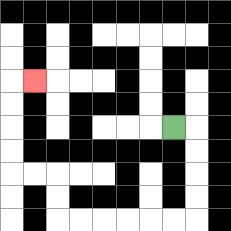{'start': '[7, 5]', 'end': '[1, 3]', 'path_directions': 'R,D,D,D,D,L,L,L,L,L,L,U,U,L,L,U,U,U,U,R', 'path_coordinates': '[[7, 5], [8, 5], [8, 6], [8, 7], [8, 8], [8, 9], [7, 9], [6, 9], [5, 9], [4, 9], [3, 9], [2, 9], [2, 8], [2, 7], [1, 7], [0, 7], [0, 6], [0, 5], [0, 4], [0, 3], [1, 3]]'}